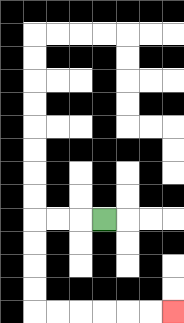{'start': '[4, 9]', 'end': '[7, 13]', 'path_directions': 'L,L,L,D,D,D,D,R,R,R,R,R,R', 'path_coordinates': '[[4, 9], [3, 9], [2, 9], [1, 9], [1, 10], [1, 11], [1, 12], [1, 13], [2, 13], [3, 13], [4, 13], [5, 13], [6, 13], [7, 13]]'}